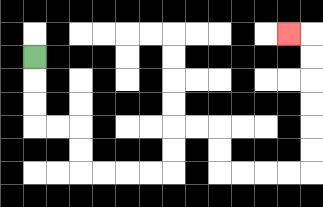{'start': '[1, 2]', 'end': '[12, 1]', 'path_directions': 'D,D,D,R,R,D,D,R,R,R,R,U,U,R,R,D,D,R,R,R,R,U,U,U,U,U,U,L', 'path_coordinates': '[[1, 2], [1, 3], [1, 4], [1, 5], [2, 5], [3, 5], [3, 6], [3, 7], [4, 7], [5, 7], [6, 7], [7, 7], [7, 6], [7, 5], [8, 5], [9, 5], [9, 6], [9, 7], [10, 7], [11, 7], [12, 7], [13, 7], [13, 6], [13, 5], [13, 4], [13, 3], [13, 2], [13, 1], [12, 1]]'}